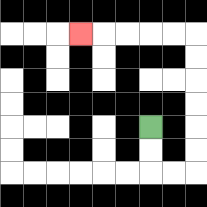{'start': '[6, 5]', 'end': '[3, 1]', 'path_directions': 'D,D,R,R,U,U,U,U,U,U,L,L,L,L,L', 'path_coordinates': '[[6, 5], [6, 6], [6, 7], [7, 7], [8, 7], [8, 6], [8, 5], [8, 4], [8, 3], [8, 2], [8, 1], [7, 1], [6, 1], [5, 1], [4, 1], [3, 1]]'}